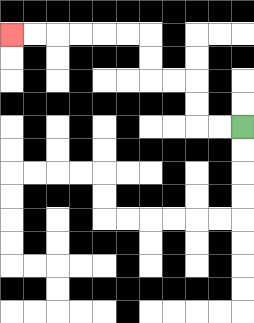{'start': '[10, 5]', 'end': '[0, 1]', 'path_directions': 'L,L,U,U,L,L,U,U,L,L,L,L,L,L', 'path_coordinates': '[[10, 5], [9, 5], [8, 5], [8, 4], [8, 3], [7, 3], [6, 3], [6, 2], [6, 1], [5, 1], [4, 1], [3, 1], [2, 1], [1, 1], [0, 1]]'}